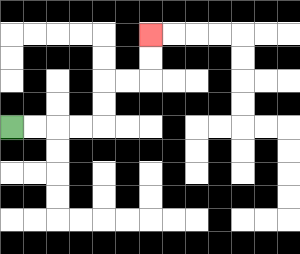{'start': '[0, 5]', 'end': '[6, 1]', 'path_directions': 'R,R,R,R,U,U,R,R,U,U', 'path_coordinates': '[[0, 5], [1, 5], [2, 5], [3, 5], [4, 5], [4, 4], [4, 3], [5, 3], [6, 3], [6, 2], [6, 1]]'}